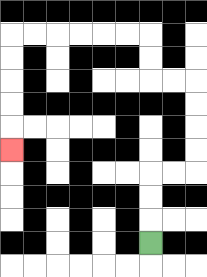{'start': '[6, 10]', 'end': '[0, 6]', 'path_directions': 'U,U,U,R,R,U,U,U,U,L,L,U,U,L,L,L,L,L,L,D,D,D,D,D', 'path_coordinates': '[[6, 10], [6, 9], [6, 8], [6, 7], [7, 7], [8, 7], [8, 6], [8, 5], [8, 4], [8, 3], [7, 3], [6, 3], [6, 2], [6, 1], [5, 1], [4, 1], [3, 1], [2, 1], [1, 1], [0, 1], [0, 2], [0, 3], [0, 4], [0, 5], [0, 6]]'}